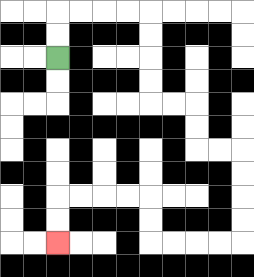{'start': '[2, 2]', 'end': '[2, 10]', 'path_directions': 'U,U,R,R,R,R,D,D,D,D,R,R,D,D,R,R,D,D,D,D,L,L,L,L,U,U,L,L,L,L,D,D', 'path_coordinates': '[[2, 2], [2, 1], [2, 0], [3, 0], [4, 0], [5, 0], [6, 0], [6, 1], [6, 2], [6, 3], [6, 4], [7, 4], [8, 4], [8, 5], [8, 6], [9, 6], [10, 6], [10, 7], [10, 8], [10, 9], [10, 10], [9, 10], [8, 10], [7, 10], [6, 10], [6, 9], [6, 8], [5, 8], [4, 8], [3, 8], [2, 8], [2, 9], [2, 10]]'}